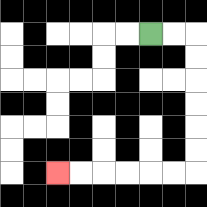{'start': '[6, 1]', 'end': '[2, 7]', 'path_directions': 'R,R,D,D,D,D,D,D,L,L,L,L,L,L', 'path_coordinates': '[[6, 1], [7, 1], [8, 1], [8, 2], [8, 3], [8, 4], [8, 5], [8, 6], [8, 7], [7, 7], [6, 7], [5, 7], [4, 7], [3, 7], [2, 7]]'}